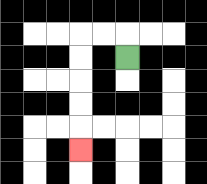{'start': '[5, 2]', 'end': '[3, 6]', 'path_directions': 'U,L,L,D,D,D,D,D', 'path_coordinates': '[[5, 2], [5, 1], [4, 1], [3, 1], [3, 2], [3, 3], [3, 4], [3, 5], [3, 6]]'}